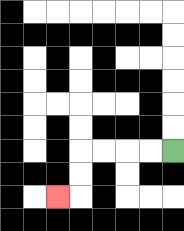{'start': '[7, 6]', 'end': '[2, 8]', 'path_directions': 'L,L,L,L,D,D,L', 'path_coordinates': '[[7, 6], [6, 6], [5, 6], [4, 6], [3, 6], [3, 7], [3, 8], [2, 8]]'}